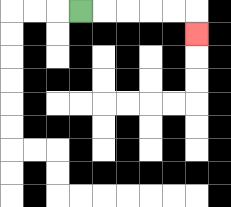{'start': '[3, 0]', 'end': '[8, 1]', 'path_directions': 'R,R,R,R,R,D', 'path_coordinates': '[[3, 0], [4, 0], [5, 0], [6, 0], [7, 0], [8, 0], [8, 1]]'}